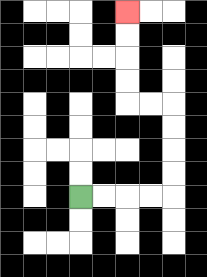{'start': '[3, 8]', 'end': '[5, 0]', 'path_directions': 'R,R,R,R,U,U,U,U,L,L,U,U,U,U', 'path_coordinates': '[[3, 8], [4, 8], [5, 8], [6, 8], [7, 8], [7, 7], [7, 6], [7, 5], [7, 4], [6, 4], [5, 4], [5, 3], [5, 2], [5, 1], [5, 0]]'}